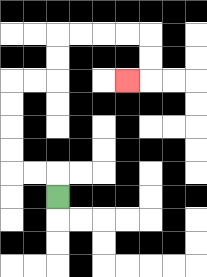{'start': '[2, 8]', 'end': '[5, 3]', 'path_directions': 'U,L,L,U,U,U,U,R,R,U,U,R,R,R,R,D,D,L', 'path_coordinates': '[[2, 8], [2, 7], [1, 7], [0, 7], [0, 6], [0, 5], [0, 4], [0, 3], [1, 3], [2, 3], [2, 2], [2, 1], [3, 1], [4, 1], [5, 1], [6, 1], [6, 2], [6, 3], [5, 3]]'}